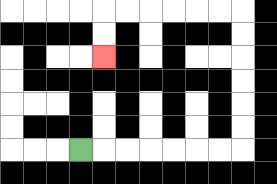{'start': '[3, 6]', 'end': '[4, 2]', 'path_directions': 'R,R,R,R,R,R,R,U,U,U,U,U,U,L,L,L,L,L,L,D,D', 'path_coordinates': '[[3, 6], [4, 6], [5, 6], [6, 6], [7, 6], [8, 6], [9, 6], [10, 6], [10, 5], [10, 4], [10, 3], [10, 2], [10, 1], [10, 0], [9, 0], [8, 0], [7, 0], [6, 0], [5, 0], [4, 0], [4, 1], [4, 2]]'}